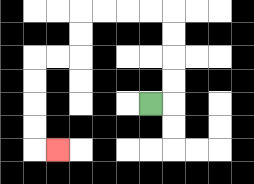{'start': '[6, 4]', 'end': '[2, 6]', 'path_directions': 'R,U,U,U,U,L,L,L,L,D,D,L,L,D,D,D,D,R', 'path_coordinates': '[[6, 4], [7, 4], [7, 3], [7, 2], [7, 1], [7, 0], [6, 0], [5, 0], [4, 0], [3, 0], [3, 1], [3, 2], [2, 2], [1, 2], [1, 3], [1, 4], [1, 5], [1, 6], [2, 6]]'}